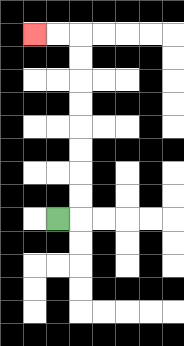{'start': '[2, 9]', 'end': '[1, 1]', 'path_directions': 'R,U,U,U,U,U,U,U,U,L,L', 'path_coordinates': '[[2, 9], [3, 9], [3, 8], [3, 7], [3, 6], [3, 5], [3, 4], [3, 3], [3, 2], [3, 1], [2, 1], [1, 1]]'}